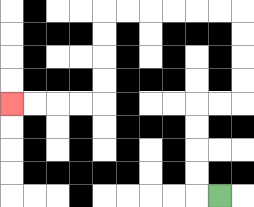{'start': '[9, 8]', 'end': '[0, 4]', 'path_directions': 'L,U,U,U,U,R,R,U,U,U,U,L,L,L,L,L,L,D,D,D,D,L,L,L,L', 'path_coordinates': '[[9, 8], [8, 8], [8, 7], [8, 6], [8, 5], [8, 4], [9, 4], [10, 4], [10, 3], [10, 2], [10, 1], [10, 0], [9, 0], [8, 0], [7, 0], [6, 0], [5, 0], [4, 0], [4, 1], [4, 2], [4, 3], [4, 4], [3, 4], [2, 4], [1, 4], [0, 4]]'}